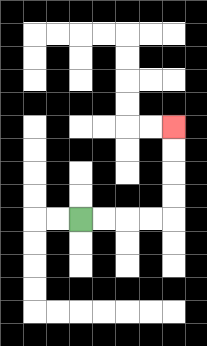{'start': '[3, 9]', 'end': '[7, 5]', 'path_directions': 'R,R,R,R,U,U,U,U', 'path_coordinates': '[[3, 9], [4, 9], [5, 9], [6, 9], [7, 9], [7, 8], [7, 7], [7, 6], [7, 5]]'}